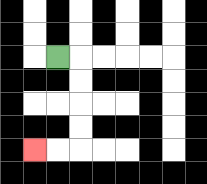{'start': '[2, 2]', 'end': '[1, 6]', 'path_directions': 'R,D,D,D,D,L,L', 'path_coordinates': '[[2, 2], [3, 2], [3, 3], [3, 4], [3, 5], [3, 6], [2, 6], [1, 6]]'}